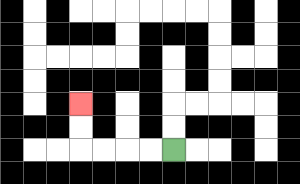{'start': '[7, 6]', 'end': '[3, 4]', 'path_directions': 'L,L,L,L,U,U', 'path_coordinates': '[[7, 6], [6, 6], [5, 6], [4, 6], [3, 6], [3, 5], [3, 4]]'}